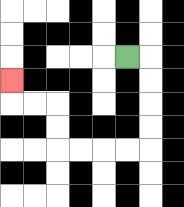{'start': '[5, 2]', 'end': '[0, 3]', 'path_directions': 'R,D,D,D,D,L,L,L,L,U,U,L,L,U', 'path_coordinates': '[[5, 2], [6, 2], [6, 3], [6, 4], [6, 5], [6, 6], [5, 6], [4, 6], [3, 6], [2, 6], [2, 5], [2, 4], [1, 4], [0, 4], [0, 3]]'}